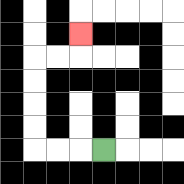{'start': '[4, 6]', 'end': '[3, 1]', 'path_directions': 'L,L,L,U,U,U,U,R,R,U', 'path_coordinates': '[[4, 6], [3, 6], [2, 6], [1, 6], [1, 5], [1, 4], [1, 3], [1, 2], [2, 2], [3, 2], [3, 1]]'}